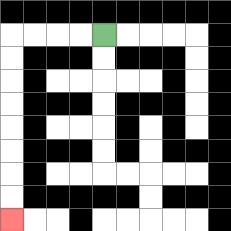{'start': '[4, 1]', 'end': '[0, 9]', 'path_directions': 'L,L,L,L,D,D,D,D,D,D,D,D', 'path_coordinates': '[[4, 1], [3, 1], [2, 1], [1, 1], [0, 1], [0, 2], [0, 3], [0, 4], [0, 5], [0, 6], [0, 7], [0, 8], [0, 9]]'}